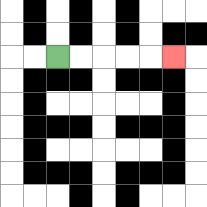{'start': '[2, 2]', 'end': '[7, 2]', 'path_directions': 'R,R,R,R,R', 'path_coordinates': '[[2, 2], [3, 2], [4, 2], [5, 2], [6, 2], [7, 2]]'}